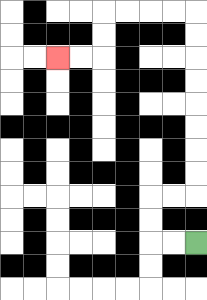{'start': '[8, 10]', 'end': '[2, 2]', 'path_directions': 'L,L,U,U,R,R,U,U,U,U,U,U,U,U,L,L,L,L,D,D,L,L', 'path_coordinates': '[[8, 10], [7, 10], [6, 10], [6, 9], [6, 8], [7, 8], [8, 8], [8, 7], [8, 6], [8, 5], [8, 4], [8, 3], [8, 2], [8, 1], [8, 0], [7, 0], [6, 0], [5, 0], [4, 0], [4, 1], [4, 2], [3, 2], [2, 2]]'}